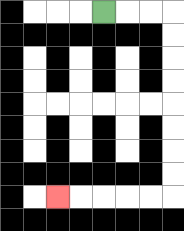{'start': '[4, 0]', 'end': '[2, 8]', 'path_directions': 'R,R,R,D,D,D,D,D,D,D,D,L,L,L,L,L', 'path_coordinates': '[[4, 0], [5, 0], [6, 0], [7, 0], [7, 1], [7, 2], [7, 3], [7, 4], [7, 5], [7, 6], [7, 7], [7, 8], [6, 8], [5, 8], [4, 8], [3, 8], [2, 8]]'}